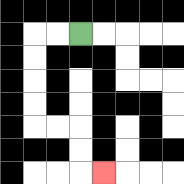{'start': '[3, 1]', 'end': '[4, 7]', 'path_directions': 'L,L,D,D,D,D,R,R,D,D,R', 'path_coordinates': '[[3, 1], [2, 1], [1, 1], [1, 2], [1, 3], [1, 4], [1, 5], [2, 5], [3, 5], [3, 6], [3, 7], [4, 7]]'}